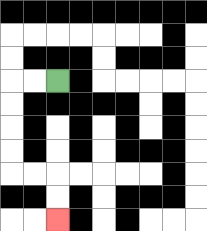{'start': '[2, 3]', 'end': '[2, 9]', 'path_directions': 'L,L,D,D,D,D,R,R,D,D', 'path_coordinates': '[[2, 3], [1, 3], [0, 3], [0, 4], [0, 5], [0, 6], [0, 7], [1, 7], [2, 7], [2, 8], [2, 9]]'}